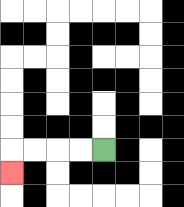{'start': '[4, 6]', 'end': '[0, 7]', 'path_directions': 'L,L,L,L,D', 'path_coordinates': '[[4, 6], [3, 6], [2, 6], [1, 6], [0, 6], [0, 7]]'}